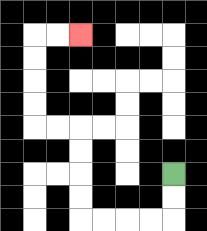{'start': '[7, 7]', 'end': '[3, 1]', 'path_directions': 'D,D,L,L,L,L,U,U,U,U,L,L,U,U,U,U,R,R', 'path_coordinates': '[[7, 7], [7, 8], [7, 9], [6, 9], [5, 9], [4, 9], [3, 9], [3, 8], [3, 7], [3, 6], [3, 5], [2, 5], [1, 5], [1, 4], [1, 3], [1, 2], [1, 1], [2, 1], [3, 1]]'}